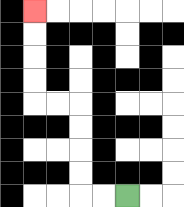{'start': '[5, 8]', 'end': '[1, 0]', 'path_directions': 'L,L,U,U,U,U,L,L,U,U,U,U', 'path_coordinates': '[[5, 8], [4, 8], [3, 8], [3, 7], [3, 6], [3, 5], [3, 4], [2, 4], [1, 4], [1, 3], [1, 2], [1, 1], [1, 0]]'}